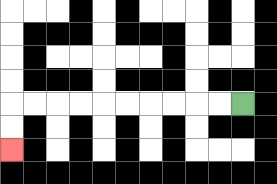{'start': '[10, 4]', 'end': '[0, 6]', 'path_directions': 'L,L,L,L,L,L,L,L,L,L,D,D', 'path_coordinates': '[[10, 4], [9, 4], [8, 4], [7, 4], [6, 4], [5, 4], [4, 4], [3, 4], [2, 4], [1, 4], [0, 4], [0, 5], [0, 6]]'}